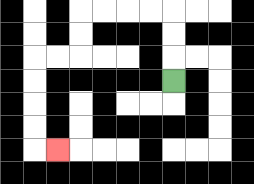{'start': '[7, 3]', 'end': '[2, 6]', 'path_directions': 'U,U,U,L,L,L,L,D,D,L,L,D,D,D,D,R', 'path_coordinates': '[[7, 3], [7, 2], [7, 1], [7, 0], [6, 0], [5, 0], [4, 0], [3, 0], [3, 1], [3, 2], [2, 2], [1, 2], [1, 3], [1, 4], [1, 5], [1, 6], [2, 6]]'}